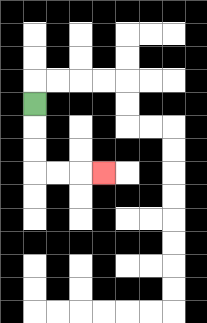{'start': '[1, 4]', 'end': '[4, 7]', 'path_directions': 'D,D,D,R,R,R', 'path_coordinates': '[[1, 4], [1, 5], [1, 6], [1, 7], [2, 7], [3, 7], [4, 7]]'}